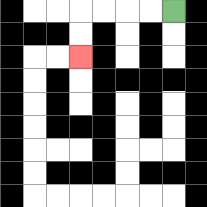{'start': '[7, 0]', 'end': '[3, 2]', 'path_directions': 'L,L,L,L,D,D', 'path_coordinates': '[[7, 0], [6, 0], [5, 0], [4, 0], [3, 0], [3, 1], [3, 2]]'}